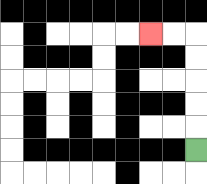{'start': '[8, 6]', 'end': '[6, 1]', 'path_directions': 'U,U,U,U,U,L,L', 'path_coordinates': '[[8, 6], [8, 5], [8, 4], [8, 3], [8, 2], [8, 1], [7, 1], [6, 1]]'}